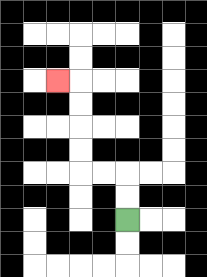{'start': '[5, 9]', 'end': '[2, 3]', 'path_directions': 'U,U,L,L,U,U,U,U,L', 'path_coordinates': '[[5, 9], [5, 8], [5, 7], [4, 7], [3, 7], [3, 6], [3, 5], [3, 4], [3, 3], [2, 3]]'}